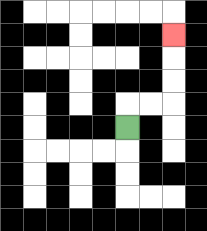{'start': '[5, 5]', 'end': '[7, 1]', 'path_directions': 'U,R,R,U,U,U', 'path_coordinates': '[[5, 5], [5, 4], [6, 4], [7, 4], [7, 3], [7, 2], [7, 1]]'}